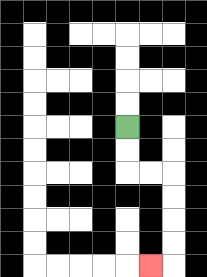{'start': '[5, 5]', 'end': '[6, 11]', 'path_directions': 'D,D,R,R,D,D,D,D,L', 'path_coordinates': '[[5, 5], [5, 6], [5, 7], [6, 7], [7, 7], [7, 8], [7, 9], [7, 10], [7, 11], [6, 11]]'}